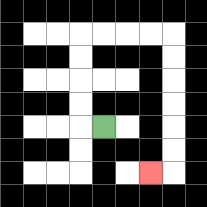{'start': '[4, 5]', 'end': '[6, 7]', 'path_directions': 'L,U,U,U,U,R,R,R,R,D,D,D,D,D,D,L', 'path_coordinates': '[[4, 5], [3, 5], [3, 4], [3, 3], [3, 2], [3, 1], [4, 1], [5, 1], [6, 1], [7, 1], [7, 2], [7, 3], [7, 4], [7, 5], [7, 6], [7, 7], [6, 7]]'}